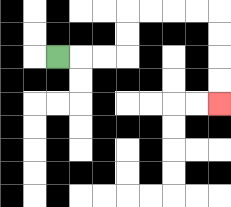{'start': '[2, 2]', 'end': '[9, 4]', 'path_directions': 'R,R,R,U,U,R,R,R,R,D,D,D,D', 'path_coordinates': '[[2, 2], [3, 2], [4, 2], [5, 2], [5, 1], [5, 0], [6, 0], [7, 0], [8, 0], [9, 0], [9, 1], [9, 2], [9, 3], [9, 4]]'}